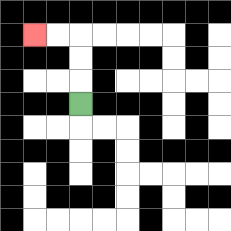{'start': '[3, 4]', 'end': '[1, 1]', 'path_directions': 'U,U,U,L,L', 'path_coordinates': '[[3, 4], [3, 3], [3, 2], [3, 1], [2, 1], [1, 1]]'}